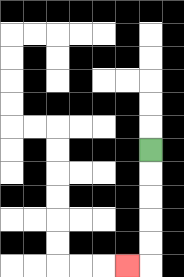{'start': '[6, 6]', 'end': '[5, 11]', 'path_directions': 'D,D,D,D,D,L', 'path_coordinates': '[[6, 6], [6, 7], [6, 8], [6, 9], [6, 10], [6, 11], [5, 11]]'}